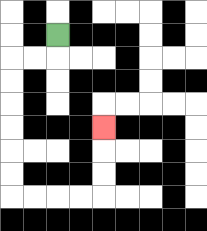{'start': '[2, 1]', 'end': '[4, 5]', 'path_directions': 'D,L,L,D,D,D,D,D,D,R,R,R,R,U,U,U', 'path_coordinates': '[[2, 1], [2, 2], [1, 2], [0, 2], [0, 3], [0, 4], [0, 5], [0, 6], [0, 7], [0, 8], [1, 8], [2, 8], [3, 8], [4, 8], [4, 7], [4, 6], [4, 5]]'}